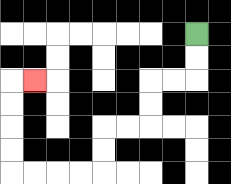{'start': '[8, 1]', 'end': '[1, 3]', 'path_directions': 'D,D,L,L,D,D,L,L,D,D,L,L,L,L,U,U,U,U,R', 'path_coordinates': '[[8, 1], [8, 2], [8, 3], [7, 3], [6, 3], [6, 4], [6, 5], [5, 5], [4, 5], [4, 6], [4, 7], [3, 7], [2, 7], [1, 7], [0, 7], [0, 6], [0, 5], [0, 4], [0, 3], [1, 3]]'}